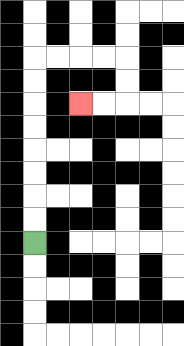{'start': '[1, 10]', 'end': '[3, 4]', 'path_directions': 'U,U,U,U,U,U,U,U,R,R,R,R,D,D,L,L', 'path_coordinates': '[[1, 10], [1, 9], [1, 8], [1, 7], [1, 6], [1, 5], [1, 4], [1, 3], [1, 2], [2, 2], [3, 2], [4, 2], [5, 2], [5, 3], [5, 4], [4, 4], [3, 4]]'}